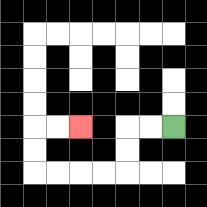{'start': '[7, 5]', 'end': '[3, 5]', 'path_directions': 'L,L,D,D,L,L,L,L,U,U,R,R', 'path_coordinates': '[[7, 5], [6, 5], [5, 5], [5, 6], [5, 7], [4, 7], [3, 7], [2, 7], [1, 7], [1, 6], [1, 5], [2, 5], [3, 5]]'}